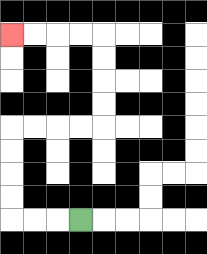{'start': '[3, 9]', 'end': '[0, 1]', 'path_directions': 'L,L,L,U,U,U,U,R,R,R,R,U,U,U,U,L,L,L,L', 'path_coordinates': '[[3, 9], [2, 9], [1, 9], [0, 9], [0, 8], [0, 7], [0, 6], [0, 5], [1, 5], [2, 5], [3, 5], [4, 5], [4, 4], [4, 3], [4, 2], [4, 1], [3, 1], [2, 1], [1, 1], [0, 1]]'}